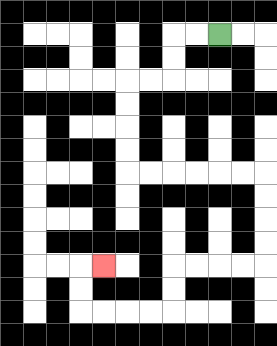{'start': '[9, 1]', 'end': '[4, 11]', 'path_directions': 'L,L,D,D,L,L,D,D,D,D,R,R,R,R,R,R,D,D,D,D,L,L,L,L,D,D,L,L,L,L,U,U,R', 'path_coordinates': '[[9, 1], [8, 1], [7, 1], [7, 2], [7, 3], [6, 3], [5, 3], [5, 4], [5, 5], [5, 6], [5, 7], [6, 7], [7, 7], [8, 7], [9, 7], [10, 7], [11, 7], [11, 8], [11, 9], [11, 10], [11, 11], [10, 11], [9, 11], [8, 11], [7, 11], [7, 12], [7, 13], [6, 13], [5, 13], [4, 13], [3, 13], [3, 12], [3, 11], [4, 11]]'}